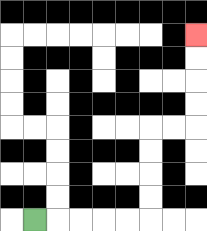{'start': '[1, 9]', 'end': '[8, 1]', 'path_directions': 'R,R,R,R,R,U,U,U,U,R,R,U,U,U,U', 'path_coordinates': '[[1, 9], [2, 9], [3, 9], [4, 9], [5, 9], [6, 9], [6, 8], [6, 7], [6, 6], [6, 5], [7, 5], [8, 5], [8, 4], [8, 3], [8, 2], [8, 1]]'}